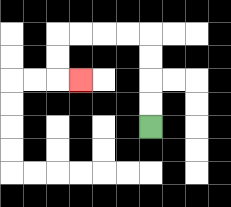{'start': '[6, 5]', 'end': '[3, 3]', 'path_directions': 'U,U,U,U,L,L,L,L,D,D,R', 'path_coordinates': '[[6, 5], [6, 4], [6, 3], [6, 2], [6, 1], [5, 1], [4, 1], [3, 1], [2, 1], [2, 2], [2, 3], [3, 3]]'}